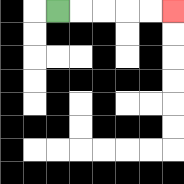{'start': '[2, 0]', 'end': '[7, 0]', 'path_directions': 'R,R,R,R,R', 'path_coordinates': '[[2, 0], [3, 0], [4, 0], [5, 0], [6, 0], [7, 0]]'}